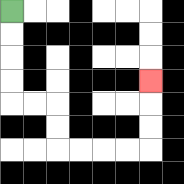{'start': '[0, 0]', 'end': '[6, 3]', 'path_directions': 'D,D,D,D,R,R,D,D,R,R,R,R,U,U,U', 'path_coordinates': '[[0, 0], [0, 1], [0, 2], [0, 3], [0, 4], [1, 4], [2, 4], [2, 5], [2, 6], [3, 6], [4, 6], [5, 6], [6, 6], [6, 5], [6, 4], [6, 3]]'}